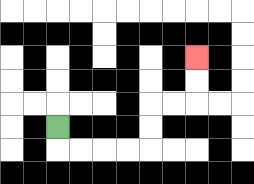{'start': '[2, 5]', 'end': '[8, 2]', 'path_directions': 'D,R,R,R,R,U,U,R,R,U,U', 'path_coordinates': '[[2, 5], [2, 6], [3, 6], [4, 6], [5, 6], [6, 6], [6, 5], [6, 4], [7, 4], [8, 4], [8, 3], [8, 2]]'}